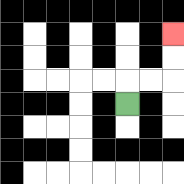{'start': '[5, 4]', 'end': '[7, 1]', 'path_directions': 'U,R,R,U,U', 'path_coordinates': '[[5, 4], [5, 3], [6, 3], [7, 3], [7, 2], [7, 1]]'}